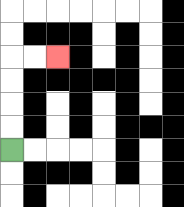{'start': '[0, 6]', 'end': '[2, 2]', 'path_directions': 'U,U,U,U,R,R', 'path_coordinates': '[[0, 6], [0, 5], [0, 4], [0, 3], [0, 2], [1, 2], [2, 2]]'}